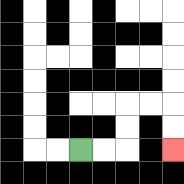{'start': '[3, 6]', 'end': '[7, 6]', 'path_directions': 'R,R,U,U,R,R,D,D', 'path_coordinates': '[[3, 6], [4, 6], [5, 6], [5, 5], [5, 4], [6, 4], [7, 4], [7, 5], [7, 6]]'}